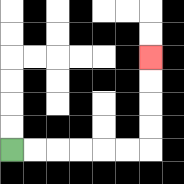{'start': '[0, 6]', 'end': '[6, 2]', 'path_directions': 'R,R,R,R,R,R,U,U,U,U', 'path_coordinates': '[[0, 6], [1, 6], [2, 6], [3, 6], [4, 6], [5, 6], [6, 6], [6, 5], [6, 4], [6, 3], [6, 2]]'}